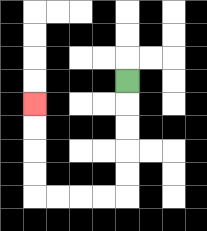{'start': '[5, 3]', 'end': '[1, 4]', 'path_directions': 'D,D,D,D,D,L,L,L,L,U,U,U,U', 'path_coordinates': '[[5, 3], [5, 4], [5, 5], [5, 6], [5, 7], [5, 8], [4, 8], [3, 8], [2, 8], [1, 8], [1, 7], [1, 6], [1, 5], [1, 4]]'}